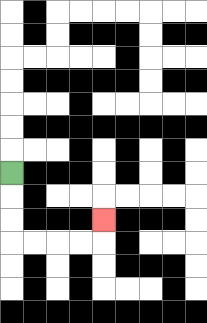{'start': '[0, 7]', 'end': '[4, 9]', 'path_directions': 'D,D,D,R,R,R,R,U', 'path_coordinates': '[[0, 7], [0, 8], [0, 9], [0, 10], [1, 10], [2, 10], [3, 10], [4, 10], [4, 9]]'}